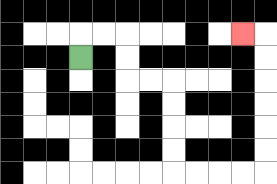{'start': '[3, 2]', 'end': '[10, 1]', 'path_directions': 'U,R,R,D,D,R,R,D,D,D,D,R,R,R,R,U,U,U,U,U,U,L', 'path_coordinates': '[[3, 2], [3, 1], [4, 1], [5, 1], [5, 2], [5, 3], [6, 3], [7, 3], [7, 4], [7, 5], [7, 6], [7, 7], [8, 7], [9, 7], [10, 7], [11, 7], [11, 6], [11, 5], [11, 4], [11, 3], [11, 2], [11, 1], [10, 1]]'}